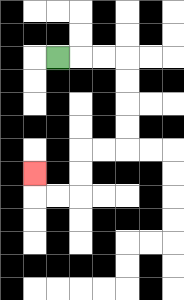{'start': '[2, 2]', 'end': '[1, 7]', 'path_directions': 'R,R,R,D,D,D,D,L,L,D,D,L,L,U', 'path_coordinates': '[[2, 2], [3, 2], [4, 2], [5, 2], [5, 3], [5, 4], [5, 5], [5, 6], [4, 6], [3, 6], [3, 7], [3, 8], [2, 8], [1, 8], [1, 7]]'}